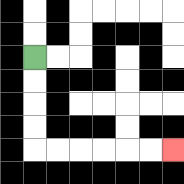{'start': '[1, 2]', 'end': '[7, 6]', 'path_directions': 'D,D,D,D,R,R,R,R,R,R', 'path_coordinates': '[[1, 2], [1, 3], [1, 4], [1, 5], [1, 6], [2, 6], [3, 6], [4, 6], [5, 6], [6, 6], [7, 6]]'}